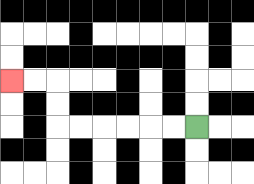{'start': '[8, 5]', 'end': '[0, 3]', 'path_directions': 'L,L,L,L,L,L,U,U,L,L', 'path_coordinates': '[[8, 5], [7, 5], [6, 5], [5, 5], [4, 5], [3, 5], [2, 5], [2, 4], [2, 3], [1, 3], [0, 3]]'}